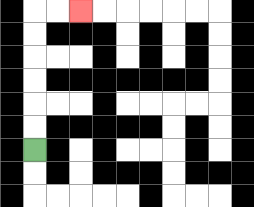{'start': '[1, 6]', 'end': '[3, 0]', 'path_directions': 'U,U,U,U,U,U,R,R', 'path_coordinates': '[[1, 6], [1, 5], [1, 4], [1, 3], [1, 2], [1, 1], [1, 0], [2, 0], [3, 0]]'}